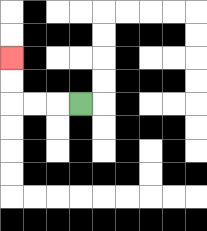{'start': '[3, 4]', 'end': '[0, 2]', 'path_directions': 'L,L,L,U,U', 'path_coordinates': '[[3, 4], [2, 4], [1, 4], [0, 4], [0, 3], [0, 2]]'}